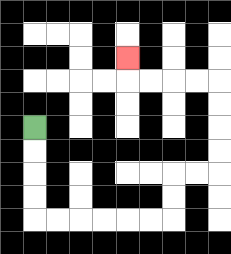{'start': '[1, 5]', 'end': '[5, 2]', 'path_directions': 'D,D,D,D,R,R,R,R,R,R,U,U,R,R,U,U,U,U,L,L,L,L,U', 'path_coordinates': '[[1, 5], [1, 6], [1, 7], [1, 8], [1, 9], [2, 9], [3, 9], [4, 9], [5, 9], [6, 9], [7, 9], [7, 8], [7, 7], [8, 7], [9, 7], [9, 6], [9, 5], [9, 4], [9, 3], [8, 3], [7, 3], [6, 3], [5, 3], [5, 2]]'}